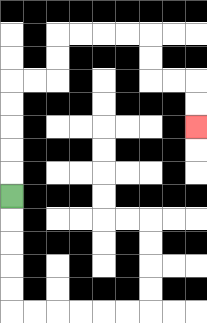{'start': '[0, 8]', 'end': '[8, 5]', 'path_directions': 'U,U,U,U,U,R,R,U,U,R,R,R,R,D,D,R,R,D,D', 'path_coordinates': '[[0, 8], [0, 7], [0, 6], [0, 5], [0, 4], [0, 3], [1, 3], [2, 3], [2, 2], [2, 1], [3, 1], [4, 1], [5, 1], [6, 1], [6, 2], [6, 3], [7, 3], [8, 3], [8, 4], [8, 5]]'}